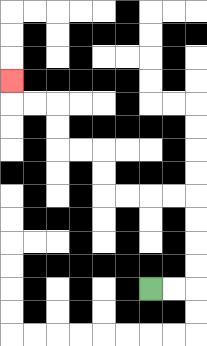{'start': '[6, 12]', 'end': '[0, 3]', 'path_directions': 'R,R,U,U,U,U,L,L,L,L,U,U,L,L,U,U,L,L,U', 'path_coordinates': '[[6, 12], [7, 12], [8, 12], [8, 11], [8, 10], [8, 9], [8, 8], [7, 8], [6, 8], [5, 8], [4, 8], [4, 7], [4, 6], [3, 6], [2, 6], [2, 5], [2, 4], [1, 4], [0, 4], [0, 3]]'}